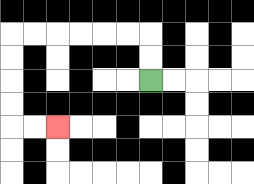{'start': '[6, 3]', 'end': '[2, 5]', 'path_directions': 'U,U,L,L,L,L,L,L,D,D,D,D,R,R', 'path_coordinates': '[[6, 3], [6, 2], [6, 1], [5, 1], [4, 1], [3, 1], [2, 1], [1, 1], [0, 1], [0, 2], [0, 3], [0, 4], [0, 5], [1, 5], [2, 5]]'}